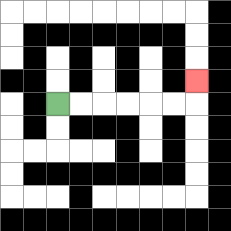{'start': '[2, 4]', 'end': '[8, 3]', 'path_directions': 'R,R,R,R,R,R,U', 'path_coordinates': '[[2, 4], [3, 4], [4, 4], [5, 4], [6, 4], [7, 4], [8, 4], [8, 3]]'}